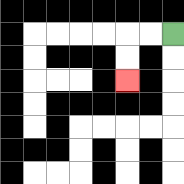{'start': '[7, 1]', 'end': '[5, 3]', 'path_directions': 'L,L,D,D', 'path_coordinates': '[[7, 1], [6, 1], [5, 1], [5, 2], [5, 3]]'}